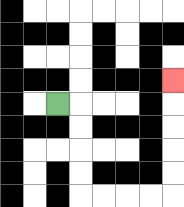{'start': '[2, 4]', 'end': '[7, 3]', 'path_directions': 'R,D,D,D,D,R,R,R,R,U,U,U,U,U', 'path_coordinates': '[[2, 4], [3, 4], [3, 5], [3, 6], [3, 7], [3, 8], [4, 8], [5, 8], [6, 8], [7, 8], [7, 7], [7, 6], [7, 5], [7, 4], [7, 3]]'}